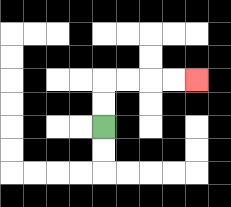{'start': '[4, 5]', 'end': '[8, 3]', 'path_directions': 'U,U,R,R,R,R', 'path_coordinates': '[[4, 5], [4, 4], [4, 3], [5, 3], [6, 3], [7, 3], [8, 3]]'}